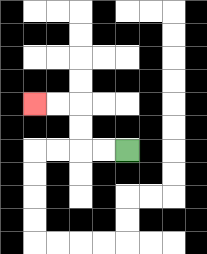{'start': '[5, 6]', 'end': '[1, 4]', 'path_directions': 'L,L,U,U,L,L', 'path_coordinates': '[[5, 6], [4, 6], [3, 6], [3, 5], [3, 4], [2, 4], [1, 4]]'}